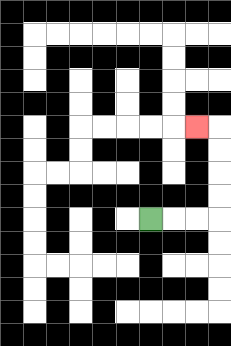{'start': '[6, 9]', 'end': '[8, 5]', 'path_directions': 'R,R,R,U,U,U,U,L', 'path_coordinates': '[[6, 9], [7, 9], [8, 9], [9, 9], [9, 8], [9, 7], [9, 6], [9, 5], [8, 5]]'}